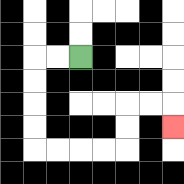{'start': '[3, 2]', 'end': '[7, 5]', 'path_directions': 'L,L,D,D,D,D,R,R,R,R,U,U,R,R,D', 'path_coordinates': '[[3, 2], [2, 2], [1, 2], [1, 3], [1, 4], [1, 5], [1, 6], [2, 6], [3, 6], [4, 6], [5, 6], [5, 5], [5, 4], [6, 4], [7, 4], [7, 5]]'}